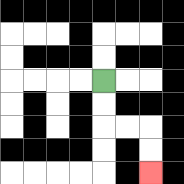{'start': '[4, 3]', 'end': '[6, 7]', 'path_directions': 'D,D,R,R,D,D', 'path_coordinates': '[[4, 3], [4, 4], [4, 5], [5, 5], [6, 5], [6, 6], [6, 7]]'}